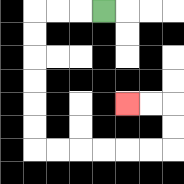{'start': '[4, 0]', 'end': '[5, 4]', 'path_directions': 'L,L,L,D,D,D,D,D,D,R,R,R,R,R,R,U,U,L,L', 'path_coordinates': '[[4, 0], [3, 0], [2, 0], [1, 0], [1, 1], [1, 2], [1, 3], [1, 4], [1, 5], [1, 6], [2, 6], [3, 6], [4, 6], [5, 6], [6, 6], [7, 6], [7, 5], [7, 4], [6, 4], [5, 4]]'}